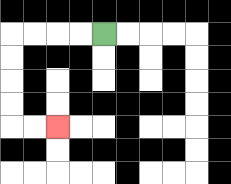{'start': '[4, 1]', 'end': '[2, 5]', 'path_directions': 'L,L,L,L,D,D,D,D,R,R', 'path_coordinates': '[[4, 1], [3, 1], [2, 1], [1, 1], [0, 1], [0, 2], [0, 3], [0, 4], [0, 5], [1, 5], [2, 5]]'}